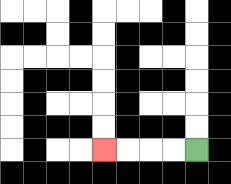{'start': '[8, 6]', 'end': '[4, 6]', 'path_directions': 'L,L,L,L', 'path_coordinates': '[[8, 6], [7, 6], [6, 6], [5, 6], [4, 6]]'}